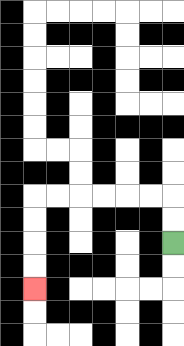{'start': '[7, 10]', 'end': '[1, 12]', 'path_directions': 'U,U,L,L,L,L,L,L,D,D,D,D', 'path_coordinates': '[[7, 10], [7, 9], [7, 8], [6, 8], [5, 8], [4, 8], [3, 8], [2, 8], [1, 8], [1, 9], [1, 10], [1, 11], [1, 12]]'}